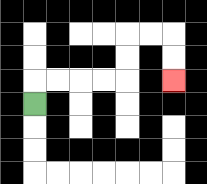{'start': '[1, 4]', 'end': '[7, 3]', 'path_directions': 'U,R,R,R,R,U,U,R,R,D,D', 'path_coordinates': '[[1, 4], [1, 3], [2, 3], [3, 3], [4, 3], [5, 3], [5, 2], [5, 1], [6, 1], [7, 1], [7, 2], [7, 3]]'}